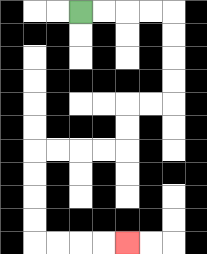{'start': '[3, 0]', 'end': '[5, 10]', 'path_directions': 'R,R,R,R,D,D,D,D,L,L,D,D,L,L,L,L,D,D,D,D,R,R,R,R', 'path_coordinates': '[[3, 0], [4, 0], [5, 0], [6, 0], [7, 0], [7, 1], [7, 2], [7, 3], [7, 4], [6, 4], [5, 4], [5, 5], [5, 6], [4, 6], [3, 6], [2, 6], [1, 6], [1, 7], [1, 8], [1, 9], [1, 10], [2, 10], [3, 10], [4, 10], [5, 10]]'}